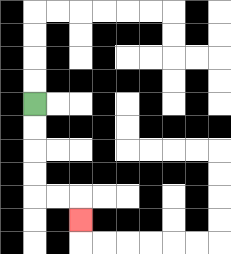{'start': '[1, 4]', 'end': '[3, 9]', 'path_directions': 'D,D,D,D,R,R,D', 'path_coordinates': '[[1, 4], [1, 5], [1, 6], [1, 7], [1, 8], [2, 8], [3, 8], [3, 9]]'}